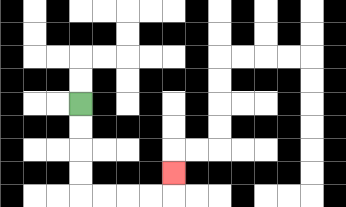{'start': '[3, 4]', 'end': '[7, 7]', 'path_directions': 'D,D,D,D,R,R,R,R,U', 'path_coordinates': '[[3, 4], [3, 5], [3, 6], [3, 7], [3, 8], [4, 8], [5, 8], [6, 8], [7, 8], [7, 7]]'}